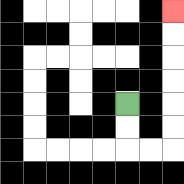{'start': '[5, 4]', 'end': '[7, 0]', 'path_directions': 'D,D,R,R,U,U,U,U,U,U', 'path_coordinates': '[[5, 4], [5, 5], [5, 6], [6, 6], [7, 6], [7, 5], [7, 4], [7, 3], [7, 2], [7, 1], [7, 0]]'}